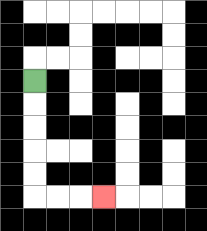{'start': '[1, 3]', 'end': '[4, 8]', 'path_directions': 'D,D,D,D,D,R,R,R', 'path_coordinates': '[[1, 3], [1, 4], [1, 5], [1, 6], [1, 7], [1, 8], [2, 8], [3, 8], [4, 8]]'}